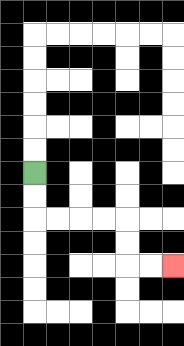{'start': '[1, 7]', 'end': '[7, 11]', 'path_directions': 'D,D,R,R,R,R,D,D,R,R', 'path_coordinates': '[[1, 7], [1, 8], [1, 9], [2, 9], [3, 9], [4, 9], [5, 9], [5, 10], [5, 11], [6, 11], [7, 11]]'}